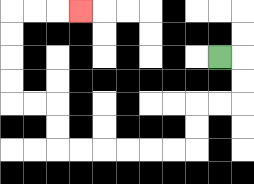{'start': '[9, 2]', 'end': '[3, 0]', 'path_directions': 'R,D,D,L,L,D,D,L,L,L,L,L,L,U,U,L,L,U,U,U,U,R,R,R', 'path_coordinates': '[[9, 2], [10, 2], [10, 3], [10, 4], [9, 4], [8, 4], [8, 5], [8, 6], [7, 6], [6, 6], [5, 6], [4, 6], [3, 6], [2, 6], [2, 5], [2, 4], [1, 4], [0, 4], [0, 3], [0, 2], [0, 1], [0, 0], [1, 0], [2, 0], [3, 0]]'}